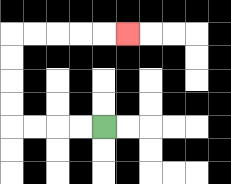{'start': '[4, 5]', 'end': '[5, 1]', 'path_directions': 'L,L,L,L,U,U,U,U,R,R,R,R,R', 'path_coordinates': '[[4, 5], [3, 5], [2, 5], [1, 5], [0, 5], [0, 4], [0, 3], [0, 2], [0, 1], [1, 1], [2, 1], [3, 1], [4, 1], [5, 1]]'}